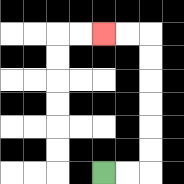{'start': '[4, 7]', 'end': '[4, 1]', 'path_directions': 'R,R,U,U,U,U,U,U,L,L', 'path_coordinates': '[[4, 7], [5, 7], [6, 7], [6, 6], [6, 5], [6, 4], [6, 3], [6, 2], [6, 1], [5, 1], [4, 1]]'}